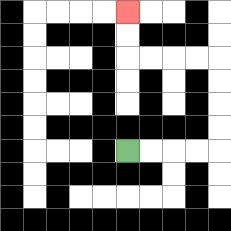{'start': '[5, 6]', 'end': '[5, 0]', 'path_directions': 'R,R,R,R,U,U,U,U,L,L,L,L,U,U', 'path_coordinates': '[[5, 6], [6, 6], [7, 6], [8, 6], [9, 6], [9, 5], [9, 4], [9, 3], [9, 2], [8, 2], [7, 2], [6, 2], [5, 2], [5, 1], [5, 0]]'}